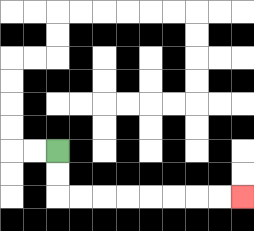{'start': '[2, 6]', 'end': '[10, 8]', 'path_directions': 'D,D,R,R,R,R,R,R,R,R', 'path_coordinates': '[[2, 6], [2, 7], [2, 8], [3, 8], [4, 8], [5, 8], [6, 8], [7, 8], [8, 8], [9, 8], [10, 8]]'}